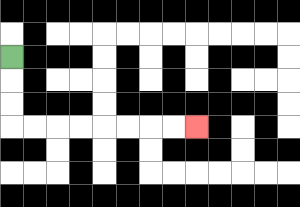{'start': '[0, 2]', 'end': '[8, 5]', 'path_directions': 'D,D,D,R,R,R,R,R,R,R,R', 'path_coordinates': '[[0, 2], [0, 3], [0, 4], [0, 5], [1, 5], [2, 5], [3, 5], [4, 5], [5, 5], [6, 5], [7, 5], [8, 5]]'}